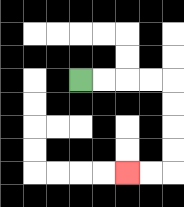{'start': '[3, 3]', 'end': '[5, 7]', 'path_directions': 'R,R,R,R,D,D,D,D,L,L', 'path_coordinates': '[[3, 3], [4, 3], [5, 3], [6, 3], [7, 3], [7, 4], [7, 5], [7, 6], [7, 7], [6, 7], [5, 7]]'}